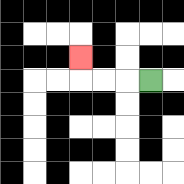{'start': '[6, 3]', 'end': '[3, 2]', 'path_directions': 'L,L,L,U', 'path_coordinates': '[[6, 3], [5, 3], [4, 3], [3, 3], [3, 2]]'}